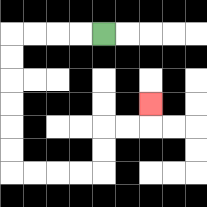{'start': '[4, 1]', 'end': '[6, 4]', 'path_directions': 'L,L,L,L,D,D,D,D,D,D,R,R,R,R,U,U,R,R,U', 'path_coordinates': '[[4, 1], [3, 1], [2, 1], [1, 1], [0, 1], [0, 2], [0, 3], [0, 4], [0, 5], [0, 6], [0, 7], [1, 7], [2, 7], [3, 7], [4, 7], [4, 6], [4, 5], [5, 5], [6, 5], [6, 4]]'}